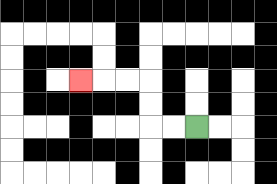{'start': '[8, 5]', 'end': '[3, 3]', 'path_directions': 'L,L,U,U,L,L,L', 'path_coordinates': '[[8, 5], [7, 5], [6, 5], [6, 4], [6, 3], [5, 3], [4, 3], [3, 3]]'}